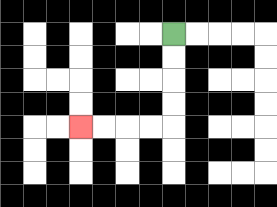{'start': '[7, 1]', 'end': '[3, 5]', 'path_directions': 'D,D,D,D,L,L,L,L', 'path_coordinates': '[[7, 1], [7, 2], [7, 3], [7, 4], [7, 5], [6, 5], [5, 5], [4, 5], [3, 5]]'}